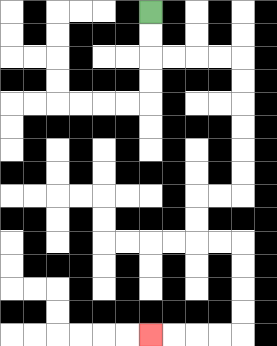{'start': '[6, 0]', 'end': '[6, 14]', 'path_directions': 'D,D,R,R,R,R,D,D,D,D,D,D,L,L,D,D,R,R,D,D,D,D,L,L,L,L', 'path_coordinates': '[[6, 0], [6, 1], [6, 2], [7, 2], [8, 2], [9, 2], [10, 2], [10, 3], [10, 4], [10, 5], [10, 6], [10, 7], [10, 8], [9, 8], [8, 8], [8, 9], [8, 10], [9, 10], [10, 10], [10, 11], [10, 12], [10, 13], [10, 14], [9, 14], [8, 14], [7, 14], [6, 14]]'}